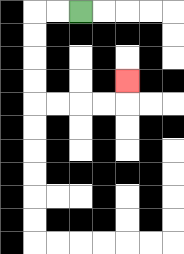{'start': '[3, 0]', 'end': '[5, 3]', 'path_directions': 'L,L,D,D,D,D,R,R,R,R,U', 'path_coordinates': '[[3, 0], [2, 0], [1, 0], [1, 1], [1, 2], [1, 3], [1, 4], [2, 4], [3, 4], [4, 4], [5, 4], [5, 3]]'}